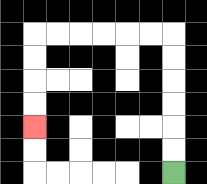{'start': '[7, 7]', 'end': '[1, 5]', 'path_directions': 'U,U,U,U,U,U,L,L,L,L,L,L,D,D,D,D', 'path_coordinates': '[[7, 7], [7, 6], [7, 5], [7, 4], [7, 3], [7, 2], [7, 1], [6, 1], [5, 1], [4, 1], [3, 1], [2, 1], [1, 1], [1, 2], [1, 3], [1, 4], [1, 5]]'}